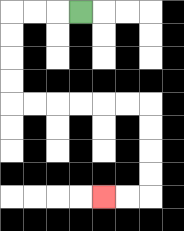{'start': '[3, 0]', 'end': '[4, 8]', 'path_directions': 'L,L,L,D,D,D,D,R,R,R,R,R,R,D,D,D,D,L,L', 'path_coordinates': '[[3, 0], [2, 0], [1, 0], [0, 0], [0, 1], [0, 2], [0, 3], [0, 4], [1, 4], [2, 4], [3, 4], [4, 4], [5, 4], [6, 4], [6, 5], [6, 6], [6, 7], [6, 8], [5, 8], [4, 8]]'}